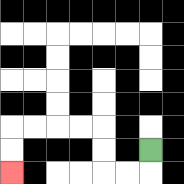{'start': '[6, 6]', 'end': '[0, 7]', 'path_directions': 'D,L,L,U,U,L,L,L,L,D,D', 'path_coordinates': '[[6, 6], [6, 7], [5, 7], [4, 7], [4, 6], [4, 5], [3, 5], [2, 5], [1, 5], [0, 5], [0, 6], [0, 7]]'}